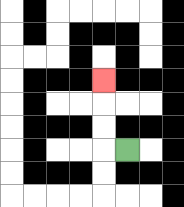{'start': '[5, 6]', 'end': '[4, 3]', 'path_directions': 'L,U,U,U', 'path_coordinates': '[[5, 6], [4, 6], [4, 5], [4, 4], [4, 3]]'}